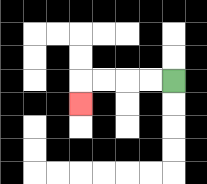{'start': '[7, 3]', 'end': '[3, 4]', 'path_directions': 'L,L,L,L,D', 'path_coordinates': '[[7, 3], [6, 3], [5, 3], [4, 3], [3, 3], [3, 4]]'}